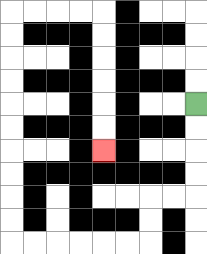{'start': '[8, 4]', 'end': '[4, 6]', 'path_directions': 'D,D,D,D,L,L,D,D,L,L,L,L,L,L,U,U,U,U,U,U,U,U,U,U,R,R,R,R,D,D,D,D,D,D', 'path_coordinates': '[[8, 4], [8, 5], [8, 6], [8, 7], [8, 8], [7, 8], [6, 8], [6, 9], [6, 10], [5, 10], [4, 10], [3, 10], [2, 10], [1, 10], [0, 10], [0, 9], [0, 8], [0, 7], [0, 6], [0, 5], [0, 4], [0, 3], [0, 2], [0, 1], [0, 0], [1, 0], [2, 0], [3, 0], [4, 0], [4, 1], [4, 2], [4, 3], [4, 4], [4, 5], [4, 6]]'}